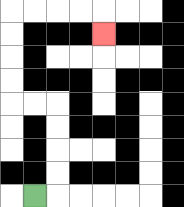{'start': '[1, 8]', 'end': '[4, 1]', 'path_directions': 'R,U,U,U,U,L,L,U,U,U,U,R,R,R,R,D', 'path_coordinates': '[[1, 8], [2, 8], [2, 7], [2, 6], [2, 5], [2, 4], [1, 4], [0, 4], [0, 3], [0, 2], [0, 1], [0, 0], [1, 0], [2, 0], [3, 0], [4, 0], [4, 1]]'}